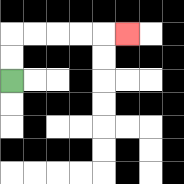{'start': '[0, 3]', 'end': '[5, 1]', 'path_directions': 'U,U,R,R,R,R,R', 'path_coordinates': '[[0, 3], [0, 2], [0, 1], [1, 1], [2, 1], [3, 1], [4, 1], [5, 1]]'}